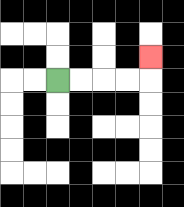{'start': '[2, 3]', 'end': '[6, 2]', 'path_directions': 'R,R,R,R,U', 'path_coordinates': '[[2, 3], [3, 3], [4, 3], [5, 3], [6, 3], [6, 2]]'}